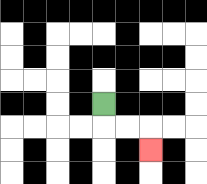{'start': '[4, 4]', 'end': '[6, 6]', 'path_directions': 'D,R,R,D', 'path_coordinates': '[[4, 4], [4, 5], [5, 5], [6, 5], [6, 6]]'}